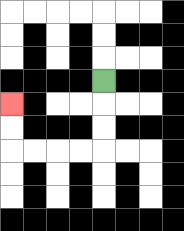{'start': '[4, 3]', 'end': '[0, 4]', 'path_directions': 'D,D,D,L,L,L,L,U,U', 'path_coordinates': '[[4, 3], [4, 4], [4, 5], [4, 6], [3, 6], [2, 6], [1, 6], [0, 6], [0, 5], [0, 4]]'}